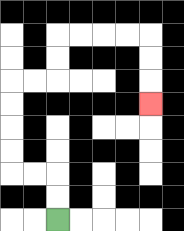{'start': '[2, 9]', 'end': '[6, 4]', 'path_directions': 'U,U,L,L,U,U,U,U,R,R,U,U,R,R,R,R,D,D,D', 'path_coordinates': '[[2, 9], [2, 8], [2, 7], [1, 7], [0, 7], [0, 6], [0, 5], [0, 4], [0, 3], [1, 3], [2, 3], [2, 2], [2, 1], [3, 1], [4, 1], [5, 1], [6, 1], [6, 2], [6, 3], [6, 4]]'}